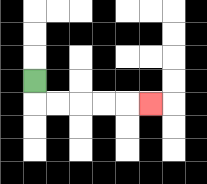{'start': '[1, 3]', 'end': '[6, 4]', 'path_directions': 'D,R,R,R,R,R', 'path_coordinates': '[[1, 3], [1, 4], [2, 4], [3, 4], [4, 4], [5, 4], [6, 4]]'}